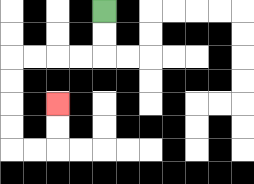{'start': '[4, 0]', 'end': '[2, 4]', 'path_directions': 'D,D,L,L,L,L,D,D,D,D,R,R,U,U', 'path_coordinates': '[[4, 0], [4, 1], [4, 2], [3, 2], [2, 2], [1, 2], [0, 2], [0, 3], [0, 4], [0, 5], [0, 6], [1, 6], [2, 6], [2, 5], [2, 4]]'}